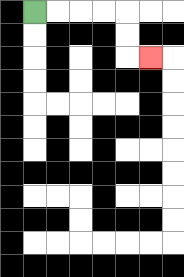{'start': '[1, 0]', 'end': '[6, 2]', 'path_directions': 'R,R,R,R,D,D,R', 'path_coordinates': '[[1, 0], [2, 0], [3, 0], [4, 0], [5, 0], [5, 1], [5, 2], [6, 2]]'}